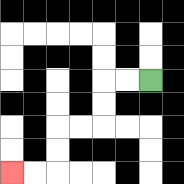{'start': '[6, 3]', 'end': '[0, 7]', 'path_directions': 'L,L,D,D,L,L,D,D,L,L', 'path_coordinates': '[[6, 3], [5, 3], [4, 3], [4, 4], [4, 5], [3, 5], [2, 5], [2, 6], [2, 7], [1, 7], [0, 7]]'}